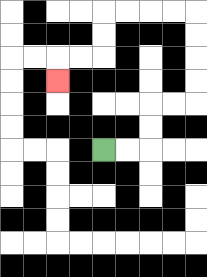{'start': '[4, 6]', 'end': '[2, 3]', 'path_directions': 'R,R,U,U,R,R,U,U,U,U,L,L,L,L,D,D,L,L,D', 'path_coordinates': '[[4, 6], [5, 6], [6, 6], [6, 5], [6, 4], [7, 4], [8, 4], [8, 3], [8, 2], [8, 1], [8, 0], [7, 0], [6, 0], [5, 0], [4, 0], [4, 1], [4, 2], [3, 2], [2, 2], [2, 3]]'}